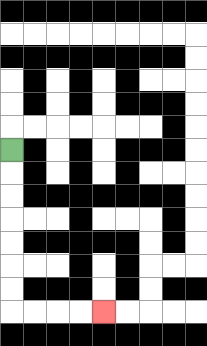{'start': '[0, 6]', 'end': '[4, 13]', 'path_directions': 'D,D,D,D,D,D,D,R,R,R,R', 'path_coordinates': '[[0, 6], [0, 7], [0, 8], [0, 9], [0, 10], [0, 11], [0, 12], [0, 13], [1, 13], [2, 13], [3, 13], [4, 13]]'}